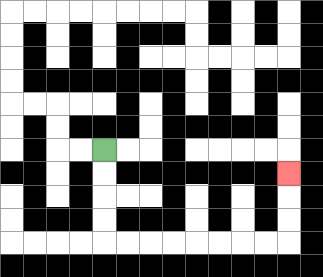{'start': '[4, 6]', 'end': '[12, 7]', 'path_directions': 'D,D,D,D,R,R,R,R,R,R,R,R,U,U,U', 'path_coordinates': '[[4, 6], [4, 7], [4, 8], [4, 9], [4, 10], [5, 10], [6, 10], [7, 10], [8, 10], [9, 10], [10, 10], [11, 10], [12, 10], [12, 9], [12, 8], [12, 7]]'}